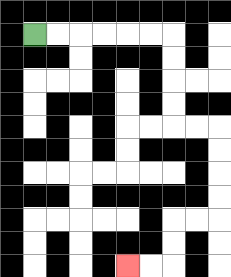{'start': '[1, 1]', 'end': '[5, 11]', 'path_directions': 'R,R,R,R,R,R,D,D,D,D,R,R,D,D,D,D,L,L,D,D,L,L', 'path_coordinates': '[[1, 1], [2, 1], [3, 1], [4, 1], [5, 1], [6, 1], [7, 1], [7, 2], [7, 3], [7, 4], [7, 5], [8, 5], [9, 5], [9, 6], [9, 7], [9, 8], [9, 9], [8, 9], [7, 9], [7, 10], [7, 11], [6, 11], [5, 11]]'}